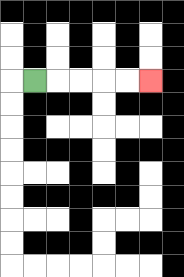{'start': '[1, 3]', 'end': '[6, 3]', 'path_directions': 'R,R,R,R,R', 'path_coordinates': '[[1, 3], [2, 3], [3, 3], [4, 3], [5, 3], [6, 3]]'}